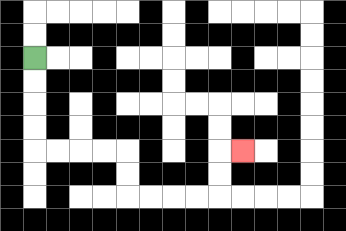{'start': '[1, 2]', 'end': '[10, 6]', 'path_directions': 'D,D,D,D,R,R,R,R,D,D,R,R,R,R,U,U,R', 'path_coordinates': '[[1, 2], [1, 3], [1, 4], [1, 5], [1, 6], [2, 6], [3, 6], [4, 6], [5, 6], [5, 7], [5, 8], [6, 8], [7, 8], [8, 8], [9, 8], [9, 7], [9, 6], [10, 6]]'}